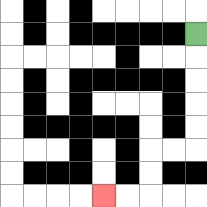{'start': '[8, 1]', 'end': '[4, 8]', 'path_directions': 'D,D,D,D,D,L,L,D,D,L,L', 'path_coordinates': '[[8, 1], [8, 2], [8, 3], [8, 4], [8, 5], [8, 6], [7, 6], [6, 6], [6, 7], [6, 8], [5, 8], [4, 8]]'}